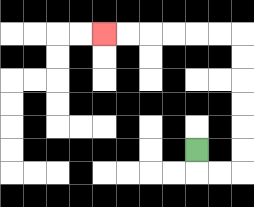{'start': '[8, 6]', 'end': '[4, 1]', 'path_directions': 'D,R,R,U,U,U,U,U,U,L,L,L,L,L,L', 'path_coordinates': '[[8, 6], [8, 7], [9, 7], [10, 7], [10, 6], [10, 5], [10, 4], [10, 3], [10, 2], [10, 1], [9, 1], [8, 1], [7, 1], [6, 1], [5, 1], [4, 1]]'}